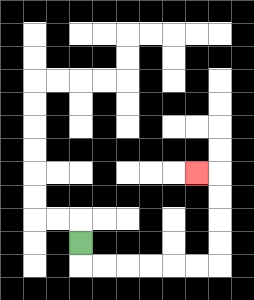{'start': '[3, 10]', 'end': '[8, 7]', 'path_directions': 'D,R,R,R,R,R,R,U,U,U,U,L', 'path_coordinates': '[[3, 10], [3, 11], [4, 11], [5, 11], [6, 11], [7, 11], [8, 11], [9, 11], [9, 10], [9, 9], [9, 8], [9, 7], [8, 7]]'}